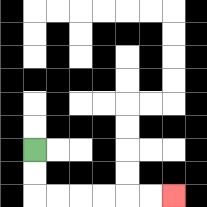{'start': '[1, 6]', 'end': '[7, 8]', 'path_directions': 'D,D,R,R,R,R,R,R', 'path_coordinates': '[[1, 6], [1, 7], [1, 8], [2, 8], [3, 8], [4, 8], [5, 8], [6, 8], [7, 8]]'}